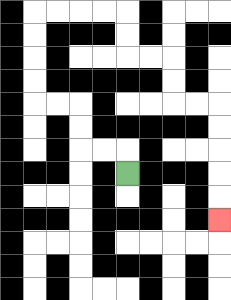{'start': '[5, 7]', 'end': '[9, 9]', 'path_directions': 'U,L,L,U,U,L,L,U,U,U,U,R,R,R,R,D,D,R,R,D,D,R,R,D,D,D,D,D', 'path_coordinates': '[[5, 7], [5, 6], [4, 6], [3, 6], [3, 5], [3, 4], [2, 4], [1, 4], [1, 3], [1, 2], [1, 1], [1, 0], [2, 0], [3, 0], [4, 0], [5, 0], [5, 1], [5, 2], [6, 2], [7, 2], [7, 3], [7, 4], [8, 4], [9, 4], [9, 5], [9, 6], [9, 7], [9, 8], [9, 9]]'}